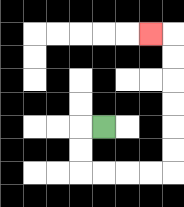{'start': '[4, 5]', 'end': '[6, 1]', 'path_directions': 'L,D,D,R,R,R,R,U,U,U,U,U,U,L', 'path_coordinates': '[[4, 5], [3, 5], [3, 6], [3, 7], [4, 7], [5, 7], [6, 7], [7, 7], [7, 6], [7, 5], [7, 4], [7, 3], [7, 2], [7, 1], [6, 1]]'}